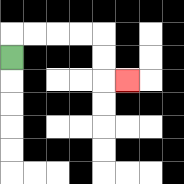{'start': '[0, 2]', 'end': '[5, 3]', 'path_directions': 'U,R,R,R,R,D,D,R', 'path_coordinates': '[[0, 2], [0, 1], [1, 1], [2, 1], [3, 1], [4, 1], [4, 2], [4, 3], [5, 3]]'}